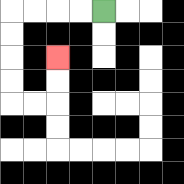{'start': '[4, 0]', 'end': '[2, 2]', 'path_directions': 'L,L,L,L,D,D,D,D,R,R,U,U', 'path_coordinates': '[[4, 0], [3, 0], [2, 0], [1, 0], [0, 0], [0, 1], [0, 2], [0, 3], [0, 4], [1, 4], [2, 4], [2, 3], [2, 2]]'}